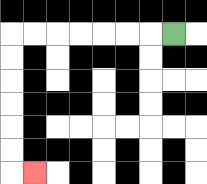{'start': '[7, 1]', 'end': '[1, 7]', 'path_directions': 'L,L,L,L,L,L,L,D,D,D,D,D,D,R', 'path_coordinates': '[[7, 1], [6, 1], [5, 1], [4, 1], [3, 1], [2, 1], [1, 1], [0, 1], [0, 2], [0, 3], [0, 4], [0, 5], [0, 6], [0, 7], [1, 7]]'}